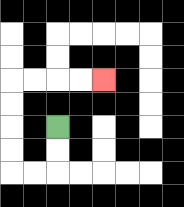{'start': '[2, 5]', 'end': '[4, 3]', 'path_directions': 'D,D,L,L,U,U,U,U,R,R,R,R', 'path_coordinates': '[[2, 5], [2, 6], [2, 7], [1, 7], [0, 7], [0, 6], [0, 5], [0, 4], [0, 3], [1, 3], [2, 3], [3, 3], [4, 3]]'}